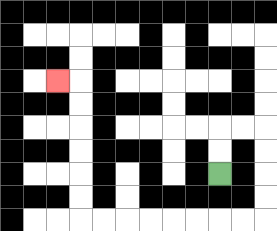{'start': '[9, 7]', 'end': '[2, 3]', 'path_directions': 'U,U,R,R,D,D,D,D,L,L,L,L,L,L,L,L,U,U,U,U,U,U,L', 'path_coordinates': '[[9, 7], [9, 6], [9, 5], [10, 5], [11, 5], [11, 6], [11, 7], [11, 8], [11, 9], [10, 9], [9, 9], [8, 9], [7, 9], [6, 9], [5, 9], [4, 9], [3, 9], [3, 8], [3, 7], [3, 6], [3, 5], [3, 4], [3, 3], [2, 3]]'}